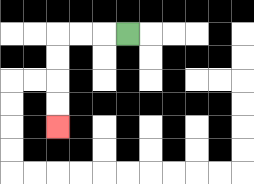{'start': '[5, 1]', 'end': '[2, 5]', 'path_directions': 'L,L,L,D,D,D,D', 'path_coordinates': '[[5, 1], [4, 1], [3, 1], [2, 1], [2, 2], [2, 3], [2, 4], [2, 5]]'}